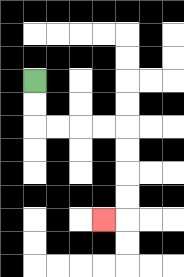{'start': '[1, 3]', 'end': '[4, 9]', 'path_directions': 'D,D,R,R,R,R,D,D,D,D,L', 'path_coordinates': '[[1, 3], [1, 4], [1, 5], [2, 5], [3, 5], [4, 5], [5, 5], [5, 6], [5, 7], [5, 8], [5, 9], [4, 9]]'}